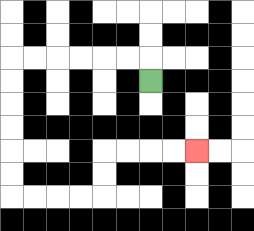{'start': '[6, 3]', 'end': '[8, 6]', 'path_directions': 'U,L,L,L,L,L,L,D,D,D,D,D,D,R,R,R,R,U,U,R,R,R,R', 'path_coordinates': '[[6, 3], [6, 2], [5, 2], [4, 2], [3, 2], [2, 2], [1, 2], [0, 2], [0, 3], [0, 4], [0, 5], [0, 6], [0, 7], [0, 8], [1, 8], [2, 8], [3, 8], [4, 8], [4, 7], [4, 6], [5, 6], [6, 6], [7, 6], [8, 6]]'}